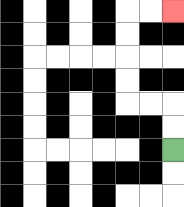{'start': '[7, 6]', 'end': '[7, 0]', 'path_directions': 'U,U,L,L,U,U,U,U,R,R', 'path_coordinates': '[[7, 6], [7, 5], [7, 4], [6, 4], [5, 4], [5, 3], [5, 2], [5, 1], [5, 0], [6, 0], [7, 0]]'}